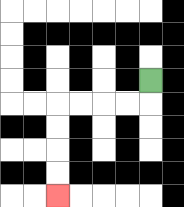{'start': '[6, 3]', 'end': '[2, 8]', 'path_directions': 'D,L,L,L,L,D,D,D,D', 'path_coordinates': '[[6, 3], [6, 4], [5, 4], [4, 4], [3, 4], [2, 4], [2, 5], [2, 6], [2, 7], [2, 8]]'}